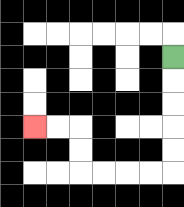{'start': '[7, 2]', 'end': '[1, 5]', 'path_directions': 'D,D,D,D,D,L,L,L,L,U,U,L,L', 'path_coordinates': '[[7, 2], [7, 3], [7, 4], [7, 5], [7, 6], [7, 7], [6, 7], [5, 7], [4, 7], [3, 7], [3, 6], [3, 5], [2, 5], [1, 5]]'}